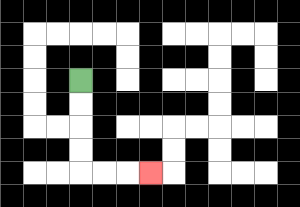{'start': '[3, 3]', 'end': '[6, 7]', 'path_directions': 'D,D,D,D,R,R,R', 'path_coordinates': '[[3, 3], [3, 4], [3, 5], [3, 6], [3, 7], [4, 7], [5, 7], [6, 7]]'}